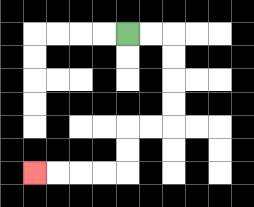{'start': '[5, 1]', 'end': '[1, 7]', 'path_directions': 'R,R,D,D,D,D,L,L,D,D,L,L,L,L', 'path_coordinates': '[[5, 1], [6, 1], [7, 1], [7, 2], [7, 3], [7, 4], [7, 5], [6, 5], [5, 5], [5, 6], [5, 7], [4, 7], [3, 7], [2, 7], [1, 7]]'}